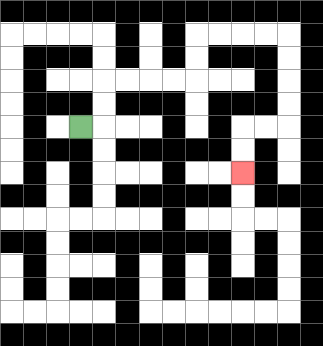{'start': '[3, 5]', 'end': '[10, 7]', 'path_directions': 'R,U,U,R,R,R,R,U,U,R,R,R,R,D,D,D,D,L,L,D,D', 'path_coordinates': '[[3, 5], [4, 5], [4, 4], [4, 3], [5, 3], [6, 3], [7, 3], [8, 3], [8, 2], [8, 1], [9, 1], [10, 1], [11, 1], [12, 1], [12, 2], [12, 3], [12, 4], [12, 5], [11, 5], [10, 5], [10, 6], [10, 7]]'}